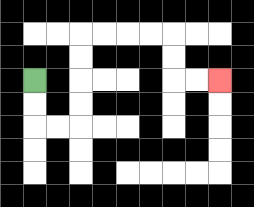{'start': '[1, 3]', 'end': '[9, 3]', 'path_directions': 'D,D,R,R,U,U,U,U,R,R,R,R,D,D,R,R', 'path_coordinates': '[[1, 3], [1, 4], [1, 5], [2, 5], [3, 5], [3, 4], [3, 3], [3, 2], [3, 1], [4, 1], [5, 1], [6, 1], [7, 1], [7, 2], [7, 3], [8, 3], [9, 3]]'}